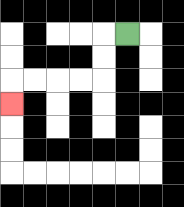{'start': '[5, 1]', 'end': '[0, 4]', 'path_directions': 'L,D,D,L,L,L,L,D', 'path_coordinates': '[[5, 1], [4, 1], [4, 2], [4, 3], [3, 3], [2, 3], [1, 3], [0, 3], [0, 4]]'}